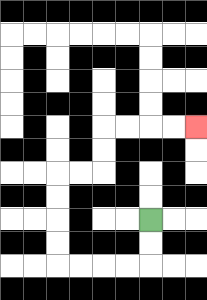{'start': '[6, 9]', 'end': '[8, 5]', 'path_directions': 'D,D,L,L,L,L,U,U,U,U,R,R,U,U,R,R,R,R', 'path_coordinates': '[[6, 9], [6, 10], [6, 11], [5, 11], [4, 11], [3, 11], [2, 11], [2, 10], [2, 9], [2, 8], [2, 7], [3, 7], [4, 7], [4, 6], [4, 5], [5, 5], [6, 5], [7, 5], [8, 5]]'}